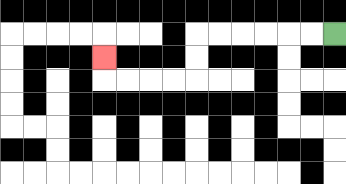{'start': '[14, 1]', 'end': '[4, 2]', 'path_directions': 'L,L,L,L,L,L,D,D,L,L,L,L,U', 'path_coordinates': '[[14, 1], [13, 1], [12, 1], [11, 1], [10, 1], [9, 1], [8, 1], [8, 2], [8, 3], [7, 3], [6, 3], [5, 3], [4, 3], [4, 2]]'}